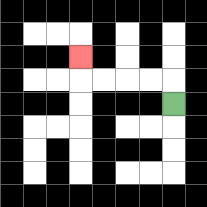{'start': '[7, 4]', 'end': '[3, 2]', 'path_directions': 'U,L,L,L,L,U', 'path_coordinates': '[[7, 4], [7, 3], [6, 3], [5, 3], [4, 3], [3, 3], [3, 2]]'}